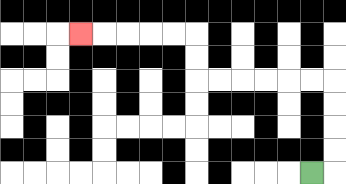{'start': '[13, 7]', 'end': '[3, 1]', 'path_directions': 'R,U,U,U,U,L,L,L,L,L,L,U,U,L,L,L,L,L', 'path_coordinates': '[[13, 7], [14, 7], [14, 6], [14, 5], [14, 4], [14, 3], [13, 3], [12, 3], [11, 3], [10, 3], [9, 3], [8, 3], [8, 2], [8, 1], [7, 1], [6, 1], [5, 1], [4, 1], [3, 1]]'}